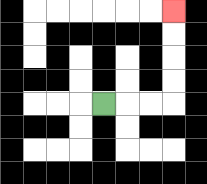{'start': '[4, 4]', 'end': '[7, 0]', 'path_directions': 'R,R,R,U,U,U,U', 'path_coordinates': '[[4, 4], [5, 4], [6, 4], [7, 4], [7, 3], [7, 2], [7, 1], [7, 0]]'}